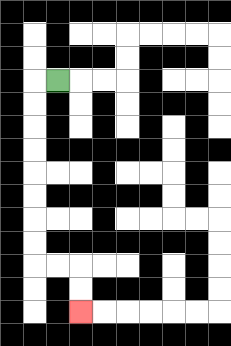{'start': '[2, 3]', 'end': '[3, 13]', 'path_directions': 'L,D,D,D,D,D,D,D,D,R,R,D,D', 'path_coordinates': '[[2, 3], [1, 3], [1, 4], [1, 5], [1, 6], [1, 7], [1, 8], [1, 9], [1, 10], [1, 11], [2, 11], [3, 11], [3, 12], [3, 13]]'}